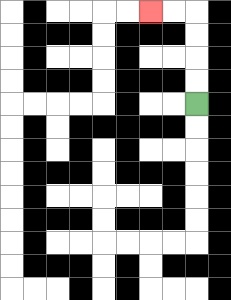{'start': '[8, 4]', 'end': '[6, 0]', 'path_directions': 'U,U,U,U,L,L', 'path_coordinates': '[[8, 4], [8, 3], [8, 2], [8, 1], [8, 0], [7, 0], [6, 0]]'}